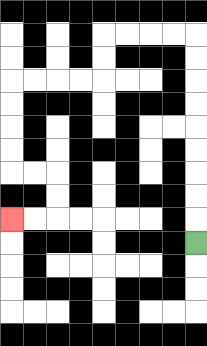{'start': '[8, 10]', 'end': '[0, 9]', 'path_directions': 'U,U,U,U,U,U,U,U,U,L,L,L,L,D,D,L,L,L,L,D,D,D,D,R,R,D,D,L,L', 'path_coordinates': '[[8, 10], [8, 9], [8, 8], [8, 7], [8, 6], [8, 5], [8, 4], [8, 3], [8, 2], [8, 1], [7, 1], [6, 1], [5, 1], [4, 1], [4, 2], [4, 3], [3, 3], [2, 3], [1, 3], [0, 3], [0, 4], [0, 5], [0, 6], [0, 7], [1, 7], [2, 7], [2, 8], [2, 9], [1, 9], [0, 9]]'}